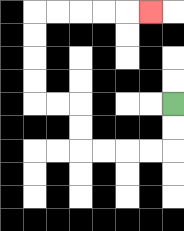{'start': '[7, 4]', 'end': '[6, 0]', 'path_directions': 'D,D,L,L,L,L,U,U,L,L,U,U,U,U,R,R,R,R,R', 'path_coordinates': '[[7, 4], [7, 5], [7, 6], [6, 6], [5, 6], [4, 6], [3, 6], [3, 5], [3, 4], [2, 4], [1, 4], [1, 3], [1, 2], [1, 1], [1, 0], [2, 0], [3, 0], [4, 0], [5, 0], [6, 0]]'}